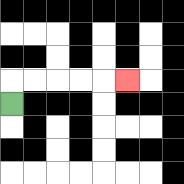{'start': '[0, 4]', 'end': '[5, 3]', 'path_directions': 'U,R,R,R,R,R', 'path_coordinates': '[[0, 4], [0, 3], [1, 3], [2, 3], [3, 3], [4, 3], [5, 3]]'}